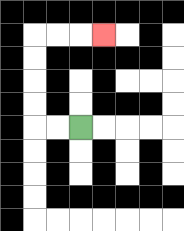{'start': '[3, 5]', 'end': '[4, 1]', 'path_directions': 'L,L,U,U,U,U,R,R,R', 'path_coordinates': '[[3, 5], [2, 5], [1, 5], [1, 4], [1, 3], [1, 2], [1, 1], [2, 1], [3, 1], [4, 1]]'}